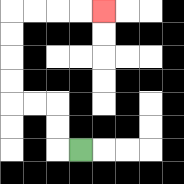{'start': '[3, 6]', 'end': '[4, 0]', 'path_directions': 'L,U,U,L,L,U,U,U,U,R,R,R,R', 'path_coordinates': '[[3, 6], [2, 6], [2, 5], [2, 4], [1, 4], [0, 4], [0, 3], [0, 2], [0, 1], [0, 0], [1, 0], [2, 0], [3, 0], [4, 0]]'}